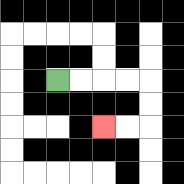{'start': '[2, 3]', 'end': '[4, 5]', 'path_directions': 'R,R,R,R,D,D,L,L', 'path_coordinates': '[[2, 3], [3, 3], [4, 3], [5, 3], [6, 3], [6, 4], [6, 5], [5, 5], [4, 5]]'}